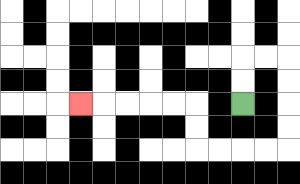{'start': '[10, 4]', 'end': '[3, 4]', 'path_directions': 'U,U,R,R,D,D,D,D,L,L,L,L,U,U,L,L,L,L,L', 'path_coordinates': '[[10, 4], [10, 3], [10, 2], [11, 2], [12, 2], [12, 3], [12, 4], [12, 5], [12, 6], [11, 6], [10, 6], [9, 6], [8, 6], [8, 5], [8, 4], [7, 4], [6, 4], [5, 4], [4, 4], [3, 4]]'}